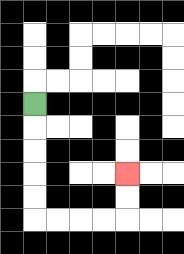{'start': '[1, 4]', 'end': '[5, 7]', 'path_directions': 'D,D,D,D,D,R,R,R,R,U,U', 'path_coordinates': '[[1, 4], [1, 5], [1, 6], [1, 7], [1, 8], [1, 9], [2, 9], [3, 9], [4, 9], [5, 9], [5, 8], [5, 7]]'}